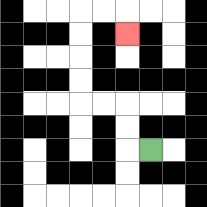{'start': '[6, 6]', 'end': '[5, 1]', 'path_directions': 'L,U,U,L,L,U,U,U,U,R,R,D', 'path_coordinates': '[[6, 6], [5, 6], [5, 5], [5, 4], [4, 4], [3, 4], [3, 3], [3, 2], [3, 1], [3, 0], [4, 0], [5, 0], [5, 1]]'}